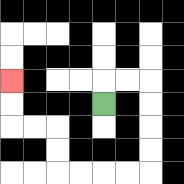{'start': '[4, 4]', 'end': '[0, 3]', 'path_directions': 'U,R,R,D,D,D,D,L,L,L,L,U,U,L,L,U,U', 'path_coordinates': '[[4, 4], [4, 3], [5, 3], [6, 3], [6, 4], [6, 5], [6, 6], [6, 7], [5, 7], [4, 7], [3, 7], [2, 7], [2, 6], [2, 5], [1, 5], [0, 5], [0, 4], [0, 3]]'}